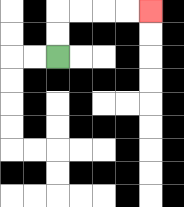{'start': '[2, 2]', 'end': '[6, 0]', 'path_directions': 'U,U,R,R,R,R', 'path_coordinates': '[[2, 2], [2, 1], [2, 0], [3, 0], [4, 0], [5, 0], [6, 0]]'}